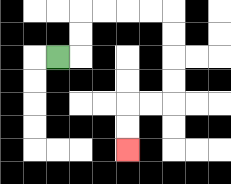{'start': '[2, 2]', 'end': '[5, 6]', 'path_directions': 'R,U,U,R,R,R,R,D,D,D,D,L,L,D,D', 'path_coordinates': '[[2, 2], [3, 2], [3, 1], [3, 0], [4, 0], [5, 0], [6, 0], [7, 0], [7, 1], [7, 2], [7, 3], [7, 4], [6, 4], [5, 4], [5, 5], [5, 6]]'}